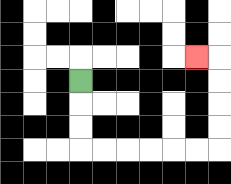{'start': '[3, 3]', 'end': '[8, 2]', 'path_directions': 'D,D,D,R,R,R,R,R,R,U,U,U,U,L', 'path_coordinates': '[[3, 3], [3, 4], [3, 5], [3, 6], [4, 6], [5, 6], [6, 6], [7, 6], [8, 6], [9, 6], [9, 5], [9, 4], [9, 3], [9, 2], [8, 2]]'}